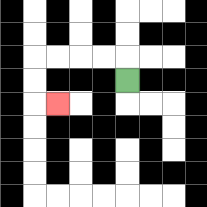{'start': '[5, 3]', 'end': '[2, 4]', 'path_directions': 'U,L,L,L,L,D,D,R', 'path_coordinates': '[[5, 3], [5, 2], [4, 2], [3, 2], [2, 2], [1, 2], [1, 3], [1, 4], [2, 4]]'}